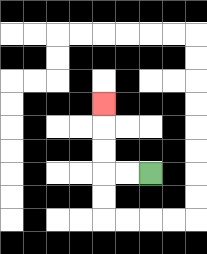{'start': '[6, 7]', 'end': '[4, 4]', 'path_directions': 'L,L,U,U,U', 'path_coordinates': '[[6, 7], [5, 7], [4, 7], [4, 6], [4, 5], [4, 4]]'}